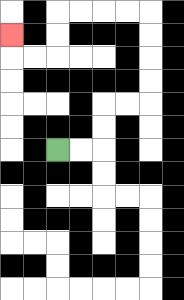{'start': '[2, 6]', 'end': '[0, 1]', 'path_directions': 'R,R,U,U,R,R,U,U,U,U,L,L,L,L,D,D,L,L,U', 'path_coordinates': '[[2, 6], [3, 6], [4, 6], [4, 5], [4, 4], [5, 4], [6, 4], [6, 3], [6, 2], [6, 1], [6, 0], [5, 0], [4, 0], [3, 0], [2, 0], [2, 1], [2, 2], [1, 2], [0, 2], [0, 1]]'}